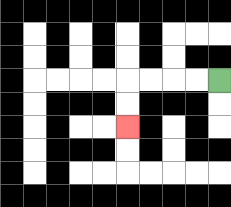{'start': '[9, 3]', 'end': '[5, 5]', 'path_directions': 'L,L,L,L,D,D', 'path_coordinates': '[[9, 3], [8, 3], [7, 3], [6, 3], [5, 3], [5, 4], [5, 5]]'}